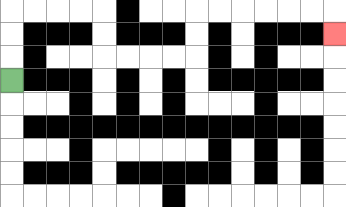{'start': '[0, 3]', 'end': '[14, 1]', 'path_directions': 'U,U,U,R,R,R,R,D,D,R,R,R,R,U,U,R,R,R,R,R,R,D', 'path_coordinates': '[[0, 3], [0, 2], [0, 1], [0, 0], [1, 0], [2, 0], [3, 0], [4, 0], [4, 1], [4, 2], [5, 2], [6, 2], [7, 2], [8, 2], [8, 1], [8, 0], [9, 0], [10, 0], [11, 0], [12, 0], [13, 0], [14, 0], [14, 1]]'}